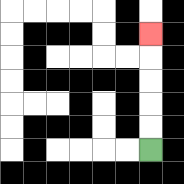{'start': '[6, 6]', 'end': '[6, 1]', 'path_directions': 'U,U,U,U,U', 'path_coordinates': '[[6, 6], [6, 5], [6, 4], [6, 3], [6, 2], [6, 1]]'}